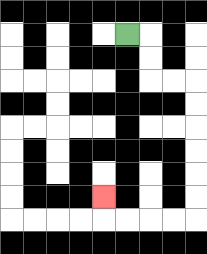{'start': '[5, 1]', 'end': '[4, 8]', 'path_directions': 'R,D,D,R,R,D,D,D,D,D,D,L,L,L,L,U', 'path_coordinates': '[[5, 1], [6, 1], [6, 2], [6, 3], [7, 3], [8, 3], [8, 4], [8, 5], [8, 6], [8, 7], [8, 8], [8, 9], [7, 9], [6, 9], [5, 9], [4, 9], [4, 8]]'}